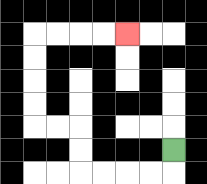{'start': '[7, 6]', 'end': '[5, 1]', 'path_directions': 'D,L,L,L,L,U,U,L,L,U,U,U,U,R,R,R,R', 'path_coordinates': '[[7, 6], [7, 7], [6, 7], [5, 7], [4, 7], [3, 7], [3, 6], [3, 5], [2, 5], [1, 5], [1, 4], [1, 3], [1, 2], [1, 1], [2, 1], [3, 1], [4, 1], [5, 1]]'}